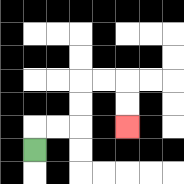{'start': '[1, 6]', 'end': '[5, 5]', 'path_directions': 'U,R,R,U,U,R,R,D,D', 'path_coordinates': '[[1, 6], [1, 5], [2, 5], [3, 5], [3, 4], [3, 3], [4, 3], [5, 3], [5, 4], [5, 5]]'}